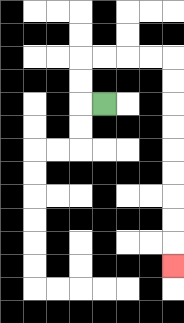{'start': '[4, 4]', 'end': '[7, 11]', 'path_directions': 'L,U,U,R,R,R,R,D,D,D,D,D,D,D,D,D', 'path_coordinates': '[[4, 4], [3, 4], [3, 3], [3, 2], [4, 2], [5, 2], [6, 2], [7, 2], [7, 3], [7, 4], [7, 5], [7, 6], [7, 7], [7, 8], [7, 9], [7, 10], [7, 11]]'}